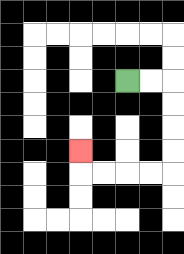{'start': '[5, 3]', 'end': '[3, 6]', 'path_directions': 'R,R,D,D,D,D,L,L,L,L,U', 'path_coordinates': '[[5, 3], [6, 3], [7, 3], [7, 4], [7, 5], [7, 6], [7, 7], [6, 7], [5, 7], [4, 7], [3, 7], [3, 6]]'}